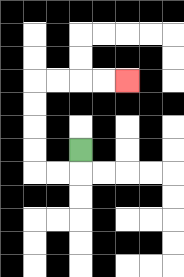{'start': '[3, 6]', 'end': '[5, 3]', 'path_directions': 'D,L,L,U,U,U,U,R,R,R,R', 'path_coordinates': '[[3, 6], [3, 7], [2, 7], [1, 7], [1, 6], [1, 5], [1, 4], [1, 3], [2, 3], [3, 3], [4, 3], [5, 3]]'}